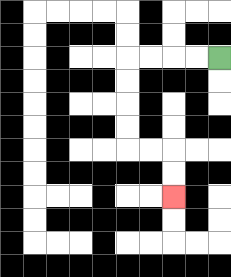{'start': '[9, 2]', 'end': '[7, 8]', 'path_directions': 'L,L,L,L,D,D,D,D,R,R,D,D', 'path_coordinates': '[[9, 2], [8, 2], [7, 2], [6, 2], [5, 2], [5, 3], [5, 4], [5, 5], [5, 6], [6, 6], [7, 6], [7, 7], [7, 8]]'}